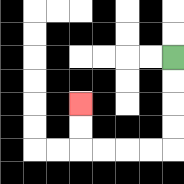{'start': '[7, 2]', 'end': '[3, 4]', 'path_directions': 'D,D,D,D,L,L,L,L,U,U', 'path_coordinates': '[[7, 2], [7, 3], [7, 4], [7, 5], [7, 6], [6, 6], [5, 6], [4, 6], [3, 6], [3, 5], [3, 4]]'}